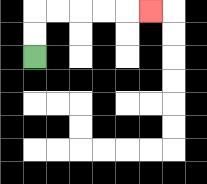{'start': '[1, 2]', 'end': '[6, 0]', 'path_directions': 'U,U,R,R,R,R,R', 'path_coordinates': '[[1, 2], [1, 1], [1, 0], [2, 0], [3, 0], [4, 0], [5, 0], [6, 0]]'}